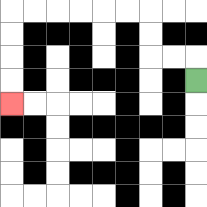{'start': '[8, 3]', 'end': '[0, 4]', 'path_directions': 'U,L,L,U,U,L,L,L,L,L,L,D,D,D,D', 'path_coordinates': '[[8, 3], [8, 2], [7, 2], [6, 2], [6, 1], [6, 0], [5, 0], [4, 0], [3, 0], [2, 0], [1, 0], [0, 0], [0, 1], [0, 2], [0, 3], [0, 4]]'}